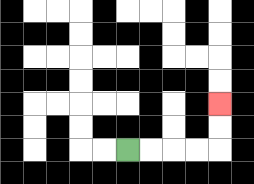{'start': '[5, 6]', 'end': '[9, 4]', 'path_directions': 'R,R,R,R,U,U', 'path_coordinates': '[[5, 6], [6, 6], [7, 6], [8, 6], [9, 6], [9, 5], [9, 4]]'}